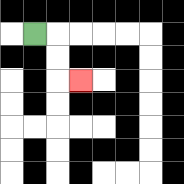{'start': '[1, 1]', 'end': '[3, 3]', 'path_directions': 'R,D,D,R', 'path_coordinates': '[[1, 1], [2, 1], [2, 2], [2, 3], [3, 3]]'}